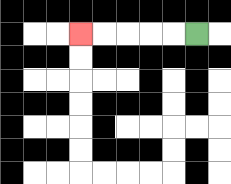{'start': '[8, 1]', 'end': '[3, 1]', 'path_directions': 'L,L,L,L,L', 'path_coordinates': '[[8, 1], [7, 1], [6, 1], [5, 1], [4, 1], [3, 1]]'}